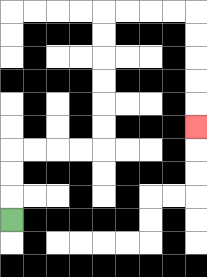{'start': '[0, 9]', 'end': '[8, 5]', 'path_directions': 'U,U,U,R,R,R,R,U,U,U,U,U,U,R,R,R,R,D,D,D,D,D', 'path_coordinates': '[[0, 9], [0, 8], [0, 7], [0, 6], [1, 6], [2, 6], [3, 6], [4, 6], [4, 5], [4, 4], [4, 3], [4, 2], [4, 1], [4, 0], [5, 0], [6, 0], [7, 0], [8, 0], [8, 1], [8, 2], [8, 3], [8, 4], [8, 5]]'}